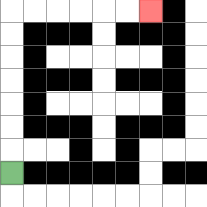{'start': '[0, 7]', 'end': '[6, 0]', 'path_directions': 'U,U,U,U,U,U,U,R,R,R,R,R,R', 'path_coordinates': '[[0, 7], [0, 6], [0, 5], [0, 4], [0, 3], [0, 2], [0, 1], [0, 0], [1, 0], [2, 0], [3, 0], [4, 0], [5, 0], [6, 0]]'}